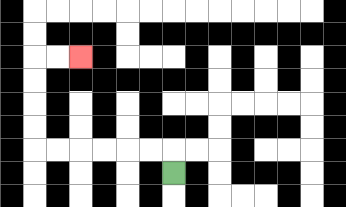{'start': '[7, 7]', 'end': '[3, 2]', 'path_directions': 'U,L,L,L,L,L,L,U,U,U,U,R,R', 'path_coordinates': '[[7, 7], [7, 6], [6, 6], [5, 6], [4, 6], [3, 6], [2, 6], [1, 6], [1, 5], [1, 4], [1, 3], [1, 2], [2, 2], [3, 2]]'}